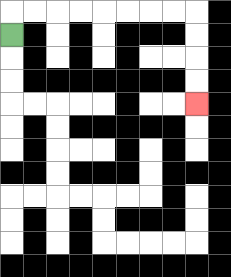{'start': '[0, 1]', 'end': '[8, 4]', 'path_directions': 'U,R,R,R,R,R,R,R,R,D,D,D,D', 'path_coordinates': '[[0, 1], [0, 0], [1, 0], [2, 0], [3, 0], [4, 0], [5, 0], [6, 0], [7, 0], [8, 0], [8, 1], [8, 2], [8, 3], [8, 4]]'}